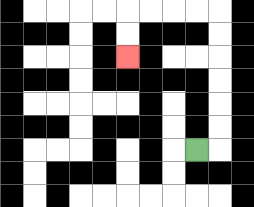{'start': '[8, 6]', 'end': '[5, 2]', 'path_directions': 'R,U,U,U,U,U,U,L,L,L,L,D,D', 'path_coordinates': '[[8, 6], [9, 6], [9, 5], [9, 4], [9, 3], [9, 2], [9, 1], [9, 0], [8, 0], [7, 0], [6, 0], [5, 0], [5, 1], [5, 2]]'}